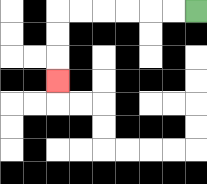{'start': '[8, 0]', 'end': '[2, 3]', 'path_directions': 'L,L,L,L,L,L,D,D,D', 'path_coordinates': '[[8, 0], [7, 0], [6, 0], [5, 0], [4, 0], [3, 0], [2, 0], [2, 1], [2, 2], [2, 3]]'}